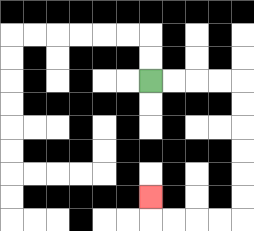{'start': '[6, 3]', 'end': '[6, 8]', 'path_directions': 'R,R,R,R,D,D,D,D,D,D,L,L,L,L,U', 'path_coordinates': '[[6, 3], [7, 3], [8, 3], [9, 3], [10, 3], [10, 4], [10, 5], [10, 6], [10, 7], [10, 8], [10, 9], [9, 9], [8, 9], [7, 9], [6, 9], [6, 8]]'}